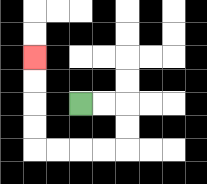{'start': '[3, 4]', 'end': '[1, 2]', 'path_directions': 'R,R,D,D,L,L,L,L,U,U,U,U', 'path_coordinates': '[[3, 4], [4, 4], [5, 4], [5, 5], [5, 6], [4, 6], [3, 6], [2, 6], [1, 6], [1, 5], [1, 4], [1, 3], [1, 2]]'}